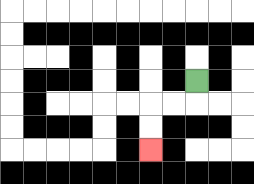{'start': '[8, 3]', 'end': '[6, 6]', 'path_directions': 'D,L,L,D,D', 'path_coordinates': '[[8, 3], [8, 4], [7, 4], [6, 4], [6, 5], [6, 6]]'}